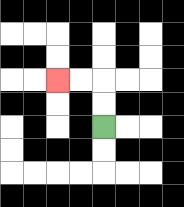{'start': '[4, 5]', 'end': '[2, 3]', 'path_directions': 'U,U,L,L', 'path_coordinates': '[[4, 5], [4, 4], [4, 3], [3, 3], [2, 3]]'}